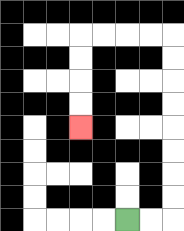{'start': '[5, 9]', 'end': '[3, 5]', 'path_directions': 'R,R,U,U,U,U,U,U,U,U,L,L,L,L,D,D,D,D', 'path_coordinates': '[[5, 9], [6, 9], [7, 9], [7, 8], [7, 7], [7, 6], [7, 5], [7, 4], [7, 3], [7, 2], [7, 1], [6, 1], [5, 1], [4, 1], [3, 1], [3, 2], [3, 3], [3, 4], [3, 5]]'}